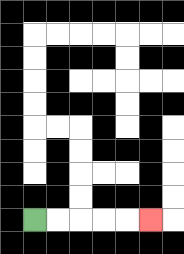{'start': '[1, 9]', 'end': '[6, 9]', 'path_directions': 'R,R,R,R,R', 'path_coordinates': '[[1, 9], [2, 9], [3, 9], [4, 9], [5, 9], [6, 9]]'}